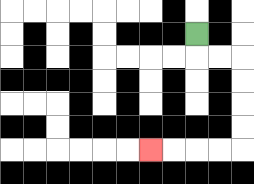{'start': '[8, 1]', 'end': '[6, 6]', 'path_directions': 'D,R,R,D,D,D,D,L,L,L,L', 'path_coordinates': '[[8, 1], [8, 2], [9, 2], [10, 2], [10, 3], [10, 4], [10, 5], [10, 6], [9, 6], [8, 6], [7, 6], [6, 6]]'}